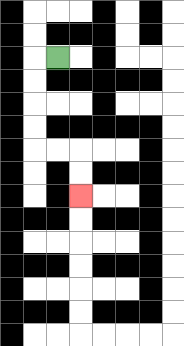{'start': '[2, 2]', 'end': '[3, 8]', 'path_directions': 'L,D,D,D,D,R,R,D,D', 'path_coordinates': '[[2, 2], [1, 2], [1, 3], [1, 4], [1, 5], [1, 6], [2, 6], [3, 6], [3, 7], [3, 8]]'}